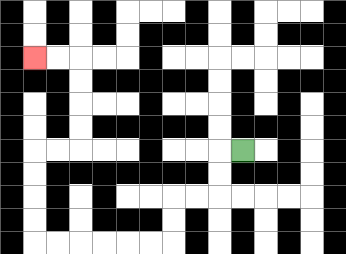{'start': '[10, 6]', 'end': '[1, 2]', 'path_directions': 'L,D,D,L,L,D,D,L,L,L,L,L,L,U,U,U,U,R,R,U,U,U,U,L,L', 'path_coordinates': '[[10, 6], [9, 6], [9, 7], [9, 8], [8, 8], [7, 8], [7, 9], [7, 10], [6, 10], [5, 10], [4, 10], [3, 10], [2, 10], [1, 10], [1, 9], [1, 8], [1, 7], [1, 6], [2, 6], [3, 6], [3, 5], [3, 4], [3, 3], [3, 2], [2, 2], [1, 2]]'}